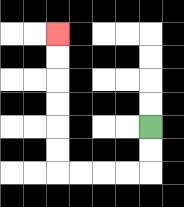{'start': '[6, 5]', 'end': '[2, 1]', 'path_directions': 'D,D,L,L,L,L,U,U,U,U,U,U', 'path_coordinates': '[[6, 5], [6, 6], [6, 7], [5, 7], [4, 7], [3, 7], [2, 7], [2, 6], [2, 5], [2, 4], [2, 3], [2, 2], [2, 1]]'}